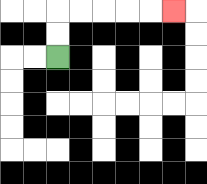{'start': '[2, 2]', 'end': '[7, 0]', 'path_directions': 'U,U,R,R,R,R,R', 'path_coordinates': '[[2, 2], [2, 1], [2, 0], [3, 0], [4, 0], [5, 0], [6, 0], [7, 0]]'}